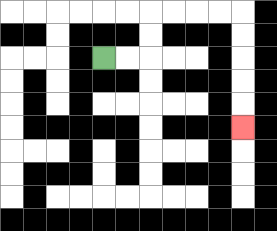{'start': '[4, 2]', 'end': '[10, 5]', 'path_directions': 'R,R,U,U,R,R,R,R,D,D,D,D,D', 'path_coordinates': '[[4, 2], [5, 2], [6, 2], [6, 1], [6, 0], [7, 0], [8, 0], [9, 0], [10, 0], [10, 1], [10, 2], [10, 3], [10, 4], [10, 5]]'}